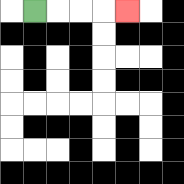{'start': '[1, 0]', 'end': '[5, 0]', 'path_directions': 'R,R,R,R', 'path_coordinates': '[[1, 0], [2, 0], [3, 0], [4, 0], [5, 0]]'}